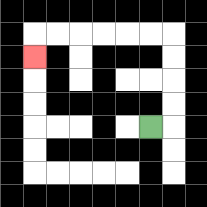{'start': '[6, 5]', 'end': '[1, 2]', 'path_directions': 'R,U,U,U,U,L,L,L,L,L,L,D', 'path_coordinates': '[[6, 5], [7, 5], [7, 4], [7, 3], [7, 2], [7, 1], [6, 1], [5, 1], [4, 1], [3, 1], [2, 1], [1, 1], [1, 2]]'}